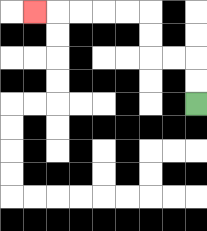{'start': '[8, 4]', 'end': '[1, 0]', 'path_directions': 'U,U,L,L,U,U,L,L,L,L,L', 'path_coordinates': '[[8, 4], [8, 3], [8, 2], [7, 2], [6, 2], [6, 1], [6, 0], [5, 0], [4, 0], [3, 0], [2, 0], [1, 0]]'}